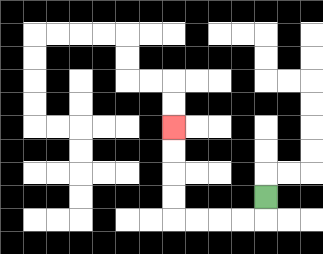{'start': '[11, 8]', 'end': '[7, 5]', 'path_directions': 'D,L,L,L,L,U,U,U,U', 'path_coordinates': '[[11, 8], [11, 9], [10, 9], [9, 9], [8, 9], [7, 9], [7, 8], [7, 7], [7, 6], [7, 5]]'}